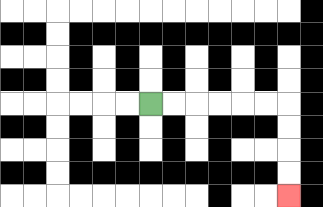{'start': '[6, 4]', 'end': '[12, 8]', 'path_directions': 'R,R,R,R,R,R,D,D,D,D', 'path_coordinates': '[[6, 4], [7, 4], [8, 4], [9, 4], [10, 4], [11, 4], [12, 4], [12, 5], [12, 6], [12, 7], [12, 8]]'}